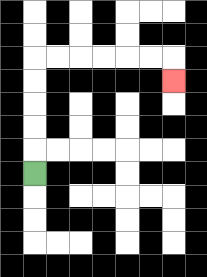{'start': '[1, 7]', 'end': '[7, 3]', 'path_directions': 'U,U,U,U,U,R,R,R,R,R,R,D', 'path_coordinates': '[[1, 7], [1, 6], [1, 5], [1, 4], [1, 3], [1, 2], [2, 2], [3, 2], [4, 2], [5, 2], [6, 2], [7, 2], [7, 3]]'}